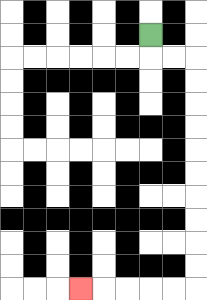{'start': '[6, 1]', 'end': '[3, 12]', 'path_directions': 'D,R,R,D,D,D,D,D,D,D,D,D,D,L,L,L,L,L', 'path_coordinates': '[[6, 1], [6, 2], [7, 2], [8, 2], [8, 3], [8, 4], [8, 5], [8, 6], [8, 7], [8, 8], [8, 9], [8, 10], [8, 11], [8, 12], [7, 12], [6, 12], [5, 12], [4, 12], [3, 12]]'}